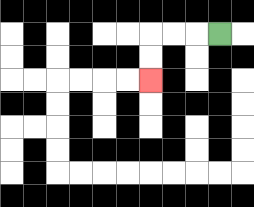{'start': '[9, 1]', 'end': '[6, 3]', 'path_directions': 'L,L,L,D,D', 'path_coordinates': '[[9, 1], [8, 1], [7, 1], [6, 1], [6, 2], [6, 3]]'}